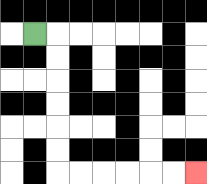{'start': '[1, 1]', 'end': '[8, 7]', 'path_directions': 'R,D,D,D,D,D,D,R,R,R,R,R,R', 'path_coordinates': '[[1, 1], [2, 1], [2, 2], [2, 3], [2, 4], [2, 5], [2, 6], [2, 7], [3, 7], [4, 7], [5, 7], [6, 7], [7, 7], [8, 7]]'}